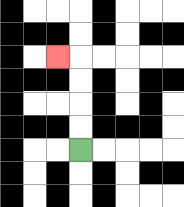{'start': '[3, 6]', 'end': '[2, 2]', 'path_directions': 'U,U,U,U,L', 'path_coordinates': '[[3, 6], [3, 5], [3, 4], [3, 3], [3, 2], [2, 2]]'}